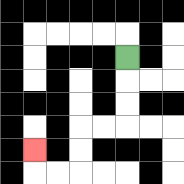{'start': '[5, 2]', 'end': '[1, 6]', 'path_directions': 'D,D,D,L,L,D,D,L,L,U', 'path_coordinates': '[[5, 2], [5, 3], [5, 4], [5, 5], [4, 5], [3, 5], [3, 6], [3, 7], [2, 7], [1, 7], [1, 6]]'}